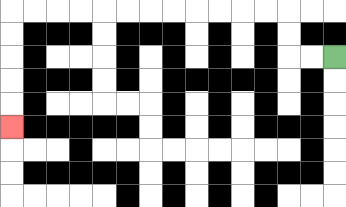{'start': '[14, 2]', 'end': '[0, 5]', 'path_directions': 'L,L,U,U,L,L,L,L,L,L,L,L,L,L,L,L,D,D,D,D,D', 'path_coordinates': '[[14, 2], [13, 2], [12, 2], [12, 1], [12, 0], [11, 0], [10, 0], [9, 0], [8, 0], [7, 0], [6, 0], [5, 0], [4, 0], [3, 0], [2, 0], [1, 0], [0, 0], [0, 1], [0, 2], [0, 3], [0, 4], [0, 5]]'}